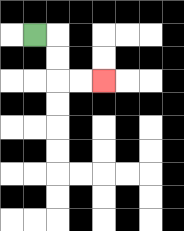{'start': '[1, 1]', 'end': '[4, 3]', 'path_directions': 'R,D,D,R,R', 'path_coordinates': '[[1, 1], [2, 1], [2, 2], [2, 3], [3, 3], [4, 3]]'}